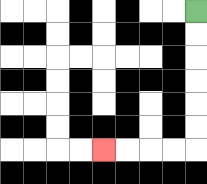{'start': '[8, 0]', 'end': '[4, 6]', 'path_directions': 'D,D,D,D,D,D,L,L,L,L', 'path_coordinates': '[[8, 0], [8, 1], [8, 2], [8, 3], [8, 4], [8, 5], [8, 6], [7, 6], [6, 6], [5, 6], [4, 6]]'}